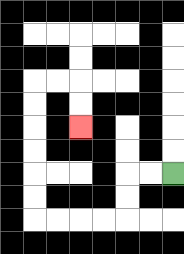{'start': '[7, 7]', 'end': '[3, 5]', 'path_directions': 'L,L,D,D,L,L,L,L,U,U,U,U,U,U,R,R,D,D', 'path_coordinates': '[[7, 7], [6, 7], [5, 7], [5, 8], [5, 9], [4, 9], [3, 9], [2, 9], [1, 9], [1, 8], [1, 7], [1, 6], [1, 5], [1, 4], [1, 3], [2, 3], [3, 3], [3, 4], [3, 5]]'}